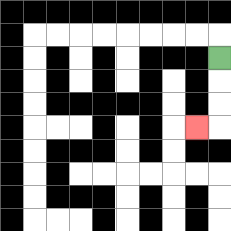{'start': '[9, 2]', 'end': '[8, 5]', 'path_directions': 'D,D,D,L', 'path_coordinates': '[[9, 2], [9, 3], [9, 4], [9, 5], [8, 5]]'}